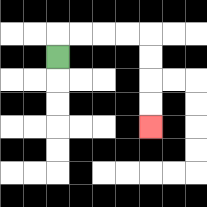{'start': '[2, 2]', 'end': '[6, 5]', 'path_directions': 'U,R,R,R,R,D,D,D,D', 'path_coordinates': '[[2, 2], [2, 1], [3, 1], [4, 1], [5, 1], [6, 1], [6, 2], [6, 3], [6, 4], [6, 5]]'}